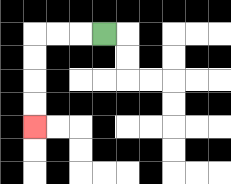{'start': '[4, 1]', 'end': '[1, 5]', 'path_directions': 'L,L,L,D,D,D,D', 'path_coordinates': '[[4, 1], [3, 1], [2, 1], [1, 1], [1, 2], [1, 3], [1, 4], [1, 5]]'}